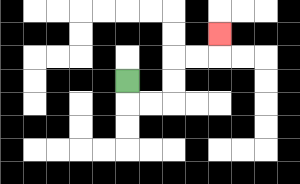{'start': '[5, 3]', 'end': '[9, 1]', 'path_directions': 'D,R,R,U,U,R,R,U', 'path_coordinates': '[[5, 3], [5, 4], [6, 4], [7, 4], [7, 3], [7, 2], [8, 2], [9, 2], [9, 1]]'}